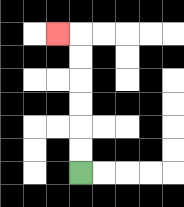{'start': '[3, 7]', 'end': '[2, 1]', 'path_directions': 'U,U,U,U,U,U,L', 'path_coordinates': '[[3, 7], [3, 6], [3, 5], [3, 4], [3, 3], [3, 2], [3, 1], [2, 1]]'}